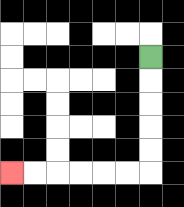{'start': '[6, 2]', 'end': '[0, 7]', 'path_directions': 'D,D,D,D,D,L,L,L,L,L,L', 'path_coordinates': '[[6, 2], [6, 3], [6, 4], [6, 5], [6, 6], [6, 7], [5, 7], [4, 7], [3, 7], [2, 7], [1, 7], [0, 7]]'}